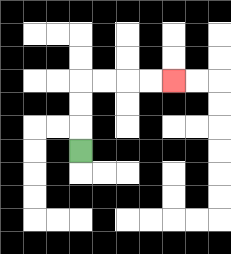{'start': '[3, 6]', 'end': '[7, 3]', 'path_directions': 'U,U,U,R,R,R,R', 'path_coordinates': '[[3, 6], [3, 5], [3, 4], [3, 3], [4, 3], [5, 3], [6, 3], [7, 3]]'}